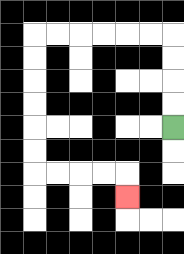{'start': '[7, 5]', 'end': '[5, 8]', 'path_directions': 'U,U,U,U,L,L,L,L,L,L,D,D,D,D,D,D,R,R,R,R,D', 'path_coordinates': '[[7, 5], [7, 4], [7, 3], [7, 2], [7, 1], [6, 1], [5, 1], [4, 1], [3, 1], [2, 1], [1, 1], [1, 2], [1, 3], [1, 4], [1, 5], [1, 6], [1, 7], [2, 7], [3, 7], [4, 7], [5, 7], [5, 8]]'}